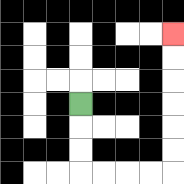{'start': '[3, 4]', 'end': '[7, 1]', 'path_directions': 'D,D,D,R,R,R,R,U,U,U,U,U,U', 'path_coordinates': '[[3, 4], [3, 5], [3, 6], [3, 7], [4, 7], [5, 7], [6, 7], [7, 7], [7, 6], [7, 5], [7, 4], [7, 3], [7, 2], [7, 1]]'}